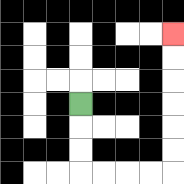{'start': '[3, 4]', 'end': '[7, 1]', 'path_directions': 'D,D,D,R,R,R,R,U,U,U,U,U,U', 'path_coordinates': '[[3, 4], [3, 5], [3, 6], [3, 7], [4, 7], [5, 7], [6, 7], [7, 7], [7, 6], [7, 5], [7, 4], [7, 3], [7, 2], [7, 1]]'}